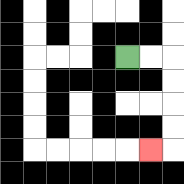{'start': '[5, 2]', 'end': '[6, 6]', 'path_directions': 'R,R,D,D,D,D,L', 'path_coordinates': '[[5, 2], [6, 2], [7, 2], [7, 3], [7, 4], [7, 5], [7, 6], [6, 6]]'}